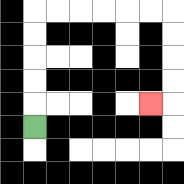{'start': '[1, 5]', 'end': '[6, 4]', 'path_directions': 'U,U,U,U,U,R,R,R,R,R,R,D,D,D,D,L', 'path_coordinates': '[[1, 5], [1, 4], [1, 3], [1, 2], [1, 1], [1, 0], [2, 0], [3, 0], [4, 0], [5, 0], [6, 0], [7, 0], [7, 1], [7, 2], [7, 3], [7, 4], [6, 4]]'}